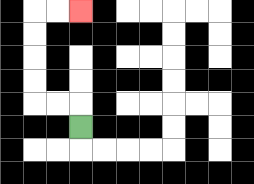{'start': '[3, 5]', 'end': '[3, 0]', 'path_directions': 'U,L,L,U,U,U,U,R,R', 'path_coordinates': '[[3, 5], [3, 4], [2, 4], [1, 4], [1, 3], [1, 2], [1, 1], [1, 0], [2, 0], [3, 0]]'}